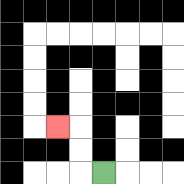{'start': '[4, 7]', 'end': '[2, 5]', 'path_directions': 'L,U,U,L', 'path_coordinates': '[[4, 7], [3, 7], [3, 6], [3, 5], [2, 5]]'}